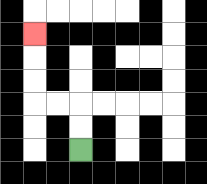{'start': '[3, 6]', 'end': '[1, 1]', 'path_directions': 'U,U,L,L,U,U,U', 'path_coordinates': '[[3, 6], [3, 5], [3, 4], [2, 4], [1, 4], [1, 3], [1, 2], [1, 1]]'}